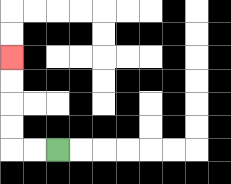{'start': '[2, 6]', 'end': '[0, 2]', 'path_directions': 'L,L,U,U,U,U', 'path_coordinates': '[[2, 6], [1, 6], [0, 6], [0, 5], [0, 4], [0, 3], [0, 2]]'}